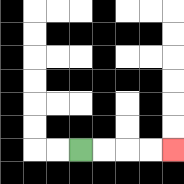{'start': '[3, 6]', 'end': '[7, 6]', 'path_directions': 'R,R,R,R', 'path_coordinates': '[[3, 6], [4, 6], [5, 6], [6, 6], [7, 6]]'}